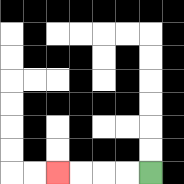{'start': '[6, 7]', 'end': '[2, 7]', 'path_directions': 'L,L,L,L', 'path_coordinates': '[[6, 7], [5, 7], [4, 7], [3, 7], [2, 7]]'}